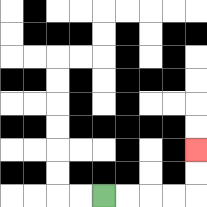{'start': '[4, 8]', 'end': '[8, 6]', 'path_directions': 'R,R,R,R,U,U', 'path_coordinates': '[[4, 8], [5, 8], [6, 8], [7, 8], [8, 8], [8, 7], [8, 6]]'}